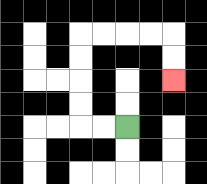{'start': '[5, 5]', 'end': '[7, 3]', 'path_directions': 'L,L,U,U,U,U,R,R,R,R,D,D', 'path_coordinates': '[[5, 5], [4, 5], [3, 5], [3, 4], [3, 3], [3, 2], [3, 1], [4, 1], [5, 1], [6, 1], [7, 1], [7, 2], [7, 3]]'}